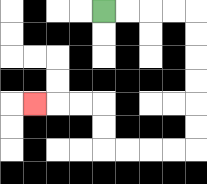{'start': '[4, 0]', 'end': '[1, 4]', 'path_directions': 'R,R,R,R,D,D,D,D,D,D,L,L,L,L,U,U,L,L,L', 'path_coordinates': '[[4, 0], [5, 0], [6, 0], [7, 0], [8, 0], [8, 1], [8, 2], [8, 3], [8, 4], [8, 5], [8, 6], [7, 6], [6, 6], [5, 6], [4, 6], [4, 5], [4, 4], [3, 4], [2, 4], [1, 4]]'}